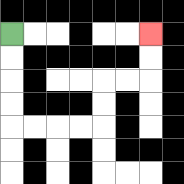{'start': '[0, 1]', 'end': '[6, 1]', 'path_directions': 'D,D,D,D,R,R,R,R,U,U,R,R,U,U', 'path_coordinates': '[[0, 1], [0, 2], [0, 3], [0, 4], [0, 5], [1, 5], [2, 5], [3, 5], [4, 5], [4, 4], [4, 3], [5, 3], [6, 3], [6, 2], [6, 1]]'}